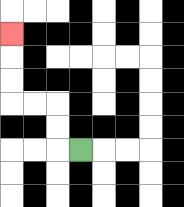{'start': '[3, 6]', 'end': '[0, 1]', 'path_directions': 'L,U,U,L,L,U,U,U', 'path_coordinates': '[[3, 6], [2, 6], [2, 5], [2, 4], [1, 4], [0, 4], [0, 3], [0, 2], [0, 1]]'}